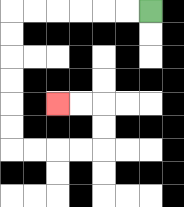{'start': '[6, 0]', 'end': '[2, 4]', 'path_directions': 'L,L,L,L,L,L,D,D,D,D,D,D,R,R,R,R,U,U,L,L', 'path_coordinates': '[[6, 0], [5, 0], [4, 0], [3, 0], [2, 0], [1, 0], [0, 0], [0, 1], [0, 2], [0, 3], [0, 4], [0, 5], [0, 6], [1, 6], [2, 6], [3, 6], [4, 6], [4, 5], [4, 4], [3, 4], [2, 4]]'}